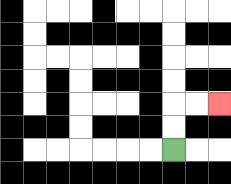{'start': '[7, 6]', 'end': '[9, 4]', 'path_directions': 'U,U,R,R', 'path_coordinates': '[[7, 6], [7, 5], [7, 4], [8, 4], [9, 4]]'}